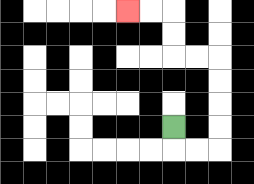{'start': '[7, 5]', 'end': '[5, 0]', 'path_directions': 'D,R,R,U,U,U,U,L,L,U,U,L,L', 'path_coordinates': '[[7, 5], [7, 6], [8, 6], [9, 6], [9, 5], [9, 4], [9, 3], [9, 2], [8, 2], [7, 2], [7, 1], [7, 0], [6, 0], [5, 0]]'}